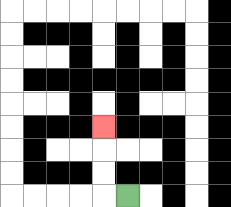{'start': '[5, 8]', 'end': '[4, 5]', 'path_directions': 'L,U,U,U', 'path_coordinates': '[[5, 8], [4, 8], [4, 7], [4, 6], [4, 5]]'}